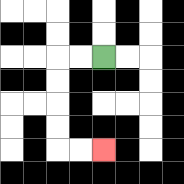{'start': '[4, 2]', 'end': '[4, 6]', 'path_directions': 'L,L,D,D,D,D,R,R', 'path_coordinates': '[[4, 2], [3, 2], [2, 2], [2, 3], [2, 4], [2, 5], [2, 6], [3, 6], [4, 6]]'}